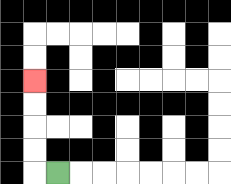{'start': '[2, 7]', 'end': '[1, 3]', 'path_directions': 'L,U,U,U,U', 'path_coordinates': '[[2, 7], [1, 7], [1, 6], [1, 5], [1, 4], [1, 3]]'}